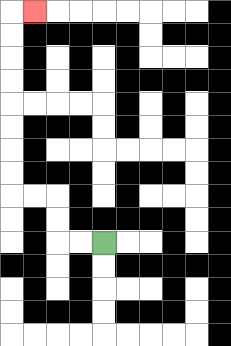{'start': '[4, 10]', 'end': '[1, 0]', 'path_directions': 'L,L,U,U,L,L,U,U,U,U,U,U,U,U,R', 'path_coordinates': '[[4, 10], [3, 10], [2, 10], [2, 9], [2, 8], [1, 8], [0, 8], [0, 7], [0, 6], [0, 5], [0, 4], [0, 3], [0, 2], [0, 1], [0, 0], [1, 0]]'}